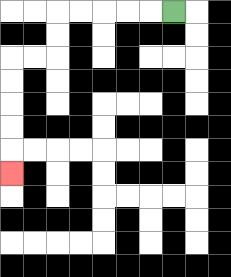{'start': '[7, 0]', 'end': '[0, 7]', 'path_directions': 'L,L,L,L,L,D,D,L,L,D,D,D,D,D', 'path_coordinates': '[[7, 0], [6, 0], [5, 0], [4, 0], [3, 0], [2, 0], [2, 1], [2, 2], [1, 2], [0, 2], [0, 3], [0, 4], [0, 5], [0, 6], [0, 7]]'}